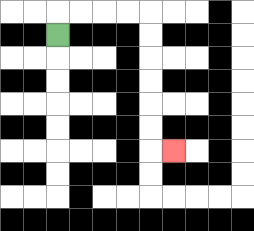{'start': '[2, 1]', 'end': '[7, 6]', 'path_directions': 'U,R,R,R,R,D,D,D,D,D,D,R', 'path_coordinates': '[[2, 1], [2, 0], [3, 0], [4, 0], [5, 0], [6, 0], [6, 1], [6, 2], [6, 3], [6, 4], [6, 5], [6, 6], [7, 6]]'}